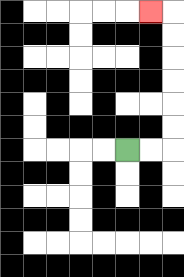{'start': '[5, 6]', 'end': '[6, 0]', 'path_directions': 'R,R,U,U,U,U,U,U,L', 'path_coordinates': '[[5, 6], [6, 6], [7, 6], [7, 5], [7, 4], [7, 3], [7, 2], [7, 1], [7, 0], [6, 0]]'}